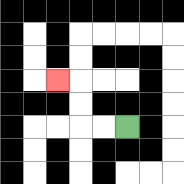{'start': '[5, 5]', 'end': '[2, 3]', 'path_directions': 'L,L,U,U,L', 'path_coordinates': '[[5, 5], [4, 5], [3, 5], [3, 4], [3, 3], [2, 3]]'}